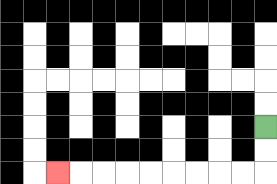{'start': '[11, 5]', 'end': '[2, 7]', 'path_directions': 'D,D,L,L,L,L,L,L,L,L,L', 'path_coordinates': '[[11, 5], [11, 6], [11, 7], [10, 7], [9, 7], [8, 7], [7, 7], [6, 7], [5, 7], [4, 7], [3, 7], [2, 7]]'}